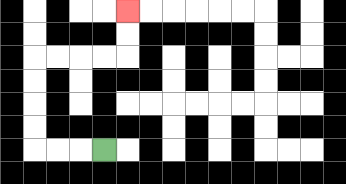{'start': '[4, 6]', 'end': '[5, 0]', 'path_directions': 'L,L,L,U,U,U,U,R,R,R,R,U,U', 'path_coordinates': '[[4, 6], [3, 6], [2, 6], [1, 6], [1, 5], [1, 4], [1, 3], [1, 2], [2, 2], [3, 2], [4, 2], [5, 2], [5, 1], [5, 0]]'}